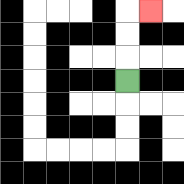{'start': '[5, 3]', 'end': '[6, 0]', 'path_directions': 'U,U,U,R', 'path_coordinates': '[[5, 3], [5, 2], [5, 1], [5, 0], [6, 0]]'}